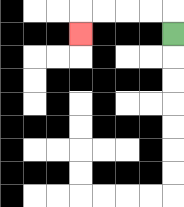{'start': '[7, 1]', 'end': '[3, 1]', 'path_directions': 'U,L,L,L,L,D', 'path_coordinates': '[[7, 1], [7, 0], [6, 0], [5, 0], [4, 0], [3, 0], [3, 1]]'}